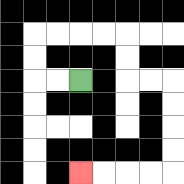{'start': '[3, 3]', 'end': '[3, 7]', 'path_directions': 'L,L,U,U,R,R,R,R,D,D,R,R,D,D,D,D,L,L,L,L', 'path_coordinates': '[[3, 3], [2, 3], [1, 3], [1, 2], [1, 1], [2, 1], [3, 1], [4, 1], [5, 1], [5, 2], [5, 3], [6, 3], [7, 3], [7, 4], [7, 5], [7, 6], [7, 7], [6, 7], [5, 7], [4, 7], [3, 7]]'}